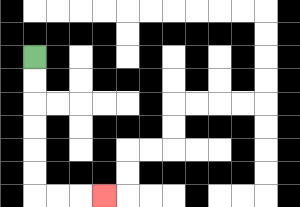{'start': '[1, 2]', 'end': '[4, 8]', 'path_directions': 'D,D,D,D,D,D,R,R,R', 'path_coordinates': '[[1, 2], [1, 3], [1, 4], [1, 5], [1, 6], [1, 7], [1, 8], [2, 8], [3, 8], [4, 8]]'}